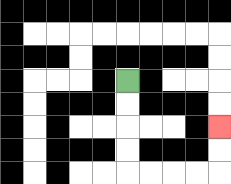{'start': '[5, 3]', 'end': '[9, 5]', 'path_directions': 'D,D,D,D,R,R,R,R,U,U', 'path_coordinates': '[[5, 3], [5, 4], [5, 5], [5, 6], [5, 7], [6, 7], [7, 7], [8, 7], [9, 7], [9, 6], [9, 5]]'}